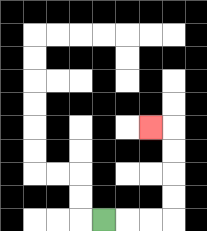{'start': '[4, 9]', 'end': '[6, 5]', 'path_directions': 'R,R,R,U,U,U,U,L', 'path_coordinates': '[[4, 9], [5, 9], [6, 9], [7, 9], [7, 8], [7, 7], [7, 6], [7, 5], [6, 5]]'}